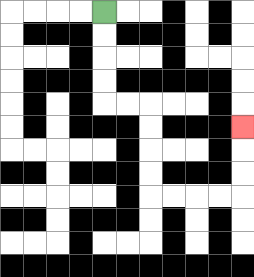{'start': '[4, 0]', 'end': '[10, 5]', 'path_directions': 'D,D,D,D,R,R,D,D,D,D,R,R,R,R,U,U,U', 'path_coordinates': '[[4, 0], [4, 1], [4, 2], [4, 3], [4, 4], [5, 4], [6, 4], [6, 5], [6, 6], [6, 7], [6, 8], [7, 8], [8, 8], [9, 8], [10, 8], [10, 7], [10, 6], [10, 5]]'}